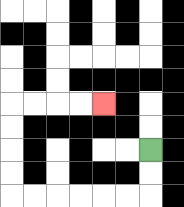{'start': '[6, 6]', 'end': '[4, 4]', 'path_directions': 'D,D,L,L,L,L,L,L,U,U,U,U,R,R,R,R', 'path_coordinates': '[[6, 6], [6, 7], [6, 8], [5, 8], [4, 8], [3, 8], [2, 8], [1, 8], [0, 8], [0, 7], [0, 6], [0, 5], [0, 4], [1, 4], [2, 4], [3, 4], [4, 4]]'}